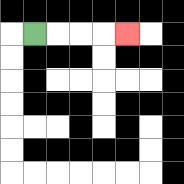{'start': '[1, 1]', 'end': '[5, 1]', 'path_directions': 'R,R,R,R', 'path_coordinates': '[[1, 1], [2, 1], [3, 1], [4, 1], [5, 1]]'}